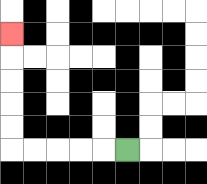{'start': '[5, 6]', 'end': '[0, 1]', 'path_directions': 'L,L,L,L,L,U,U,U,U,U', 'path_coordinates': '[[5, 6], [4, 6], [3, 6], [2, 6], [1, 6], [0, 6], [0, 5], [0, 4], [0, 3], [0, 2], [0, 1]]'}